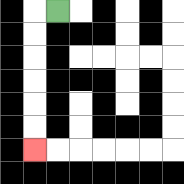{'start': '[2, 0]', 'end': '[1, 6]', 'path_directions': 'L,D,D,D,D,D,D', 'path_coordinates': '[[2, 0], [1, 0], [1, 1], [1, 2], [1, 3], [1, 4], [1, 5], [1, 6]]'}